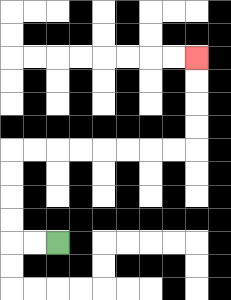{'start': '[2, 10]', 'end': '[8, 2]', 'path_directions': 'L,L,U,U,U,U,R,R,R,R,R,R,R,R,U,U,U,U', 'path_coordinates': '[[2, 10], [1, 10], [0, 10], [0, 9], [0, 8], [0, 7], [0, 6], [1, 6], [2, 6], [3, 6], [4, 6], [5, 6], [6, 6], [7, 6], [8, 6], [8, 5], [8, 4], [8, 3], [8, 2]]'}